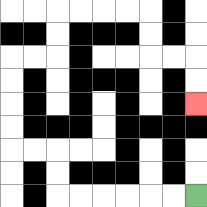{'start': '[8, 8]', 'end': '[8, 4]', 'path_directions': 'L,L,L,L,L,L,U,U,L,L,U,U,U,U,R,R,U,U,R,R,R,R,D,D,R,R,D,D', 'path_coordinates': '[[8, 8], [7, 8], [6, 8], [5, 8], [4, 8], [3, 8], [2, 8], [2, 7], [2, 6], [1, 6], [0, 6], [0, 5], [0, 4], [0, 3], [0, 2], [1, 2], [2, 2], [2, 1], [2, 0], [3, 0], [4, 0], [5, 0], [6, 0], [6, 1], [6, 2], [7, 2], [8, 2], [8, 3], [8, 4]]'}